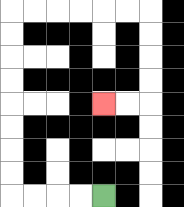{'start': '[4, 8]', 'end': '[4, 4]', 'path_directions': 'L,L,L,L,U,U,U,U,U,U,U,U,R,R,R,R,R,R,D,D,D,D,L,L', 'path_coordinates': '[[4, 8], [3, 8], [2, 8], [1, 8], [0, 8], [0, 7], [0, 6], [0, 5], [0, 4], [0, 3], [0, 2], [0, 1], [0, 0], [1, 0], [2, 0], [3, 0], [4, 0], [5, 0], [6, 0], [6, 1], [6, 2], [6, 3], [6, 4], [5, 4], [4, 4]]'}